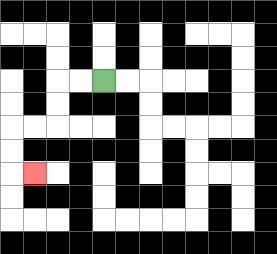{'start': '[4, 3]', 'end': '[1, 7]', 'path_directions': 'L,L,D,D,L,L,D,D,R', 'path_coordinates': '[[4, 3], [3, 3], [2, 3], [2, 4], [2, 5], [1, 5], [0, 5], [0, 6], [0, 7], [1, 7]]'}